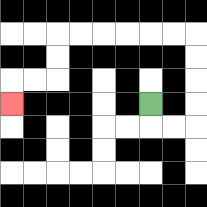{'start': '[6, 4]', 'end': '[0, 4]', 'path_directions': 'D,R,R,U,U,U,U,L,L,L,L,L,L,D,D,L,L,D', 'path_coordinates': '[[6, 4], [6, 5], [7, 5], [8, 5], [8, 4], [8, 3], [8, 2], [8, 1], [7, 1], [6, 1], [5, 1], [4, 1], [3, 1], [2, 1], [2, 2], [2, 3], [1, 3], [0, 3], [0, 4]]'}